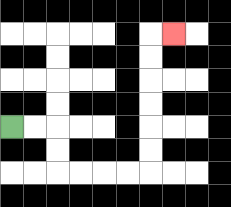{'start': '[0, 5]', 'end': '[7, 1]', 'path_directions': 'R,R,D,D,R,R,R,R,U,U,U,U,U,U,R', 'path_coordinates': '[[0, 5], [1, 5], [2, 5], [2, 6], [2, 7], [3, 7], [4, 7], [5, 7], [6, 7], [6, 6], [6, 5], [6, 4], [6, 3], [6, 2], [6, 1], [7, 1]]'}